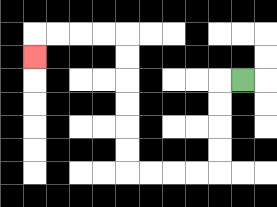{'start': '[10, 3]', 'end': '[1, 2]', 'path_directions': 'L,D,D,D,D,L,L,L,L,U,U,U,U,U,U,L,L,L,L,D', 'path_coordinates': '[[10, 3], [9, 3], [9, 4], [9, 5], [9, 6], [9, 7], [8, 7], [7, 7], [6, 7], [5, 7], [5, 6], [5, 5], [5, 4], [5, 3], [5, 2], [5, 1], [4, 1], [3, 1], [2, 1], [1, 1], [1, 2]]'}